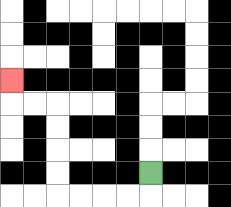{'start': '[6, 7]', 'end': '[0, 3]', 'path_directions': 'D,L,L,L,L,U,U,U,U,L,L,U', 'path_coordinates': '[[6, 7], [6, 8], [5, 8], [4, 8], [3, 8], [2, 8], [2, 7], [2, 6], [2, 5], [2, 4], [1, 4], [0, 4], [0, 3]]'}